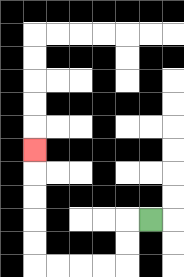{'start': '[6, 9]', 'end': '[1, 6]', 'path_directions': 'L,D,D,L,L,L,L,U,U,U,U,U', 'path_coordinates': '[[6, 9], [5, 9], [5, 10], [5, 11], [4, 11], [3, 11], [2, 11], [1, 11], [1, 10], [1, 9], [1, 8], [1, 7], [1, 6]]'}